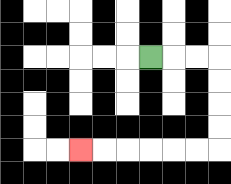{'start': '[6, 2]', 'end': '[3, 6]', 'path_directions': 'R,R,R,D,D,D,D,L,L,L,L,L,L', 'path_coordinates': '[[6, 2], [7, 2], [8, 2], [9, 2], [9, 3], [9, 4], [9, 5], [9, 6], [8, 6], [7, 6], [6, 6], [5, 6], [4, 6], [3, 6]]'}